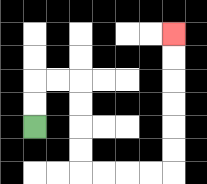{'start': '[1, 5]', 'end': '[7, 1]', 'path_directions': 'U,U,R,R,D,D,D,D,R,R,R,R,U,U,U,U,U,U', 'path_coordinates': '[[1, 5], [1, 4], [1, 3], [2, 3], [3, 3], [3, 4], [3, 5], [3, 6], [3, 7], [4, 7], [5, 7], [6, 7], [7, 7], [7, 6], [7, 5], [7, 4], [7, 3], [7, 2], [7, 1]]'}